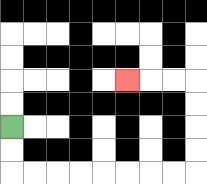{'start': '[0, 5]', 'end': '[5, 3]', 'path_directions': 'D,D,R,R,R,R,R,R,R,R,U,U,U,U,L,L,L', 'path_coordinates': '[[0, 5], [0, 6], [0, 7], [1, 7], [2, 7], [3, 7], [4, 7], [5, 7], [6, 7], [7, 7], [8, 7], [8, 6], [8, 5], [8, 4], [8, 3], [7, 3], [6, 3], [5, 3]]'}